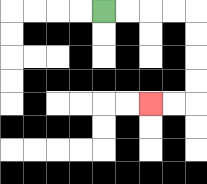{'start': '[4, 0]', 'end': '[6, 4]', 'path_directions': 'R,R,R,R,D,D,D,D,L,L', 'path_coordinates': '[[4, 0], [5, 0], [6, 0], [7, 0], [8, 0], [8, 1], [8, 2], [8, 3], [8, 4], [7, 4], [6, 4]]'}